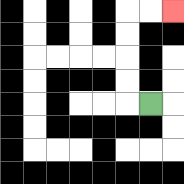{'start': '[6, 4]', 'end': '[7, 0]', 'path_directions': 'L,U,U,U,U,R,R', 'path_coordinates': '[[6, 4], [5, 4], [5, 3], [5, 2], [5, 1], [5, 0], [6, 0], [7, 0]]'}